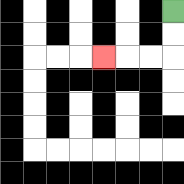{'start': '[7, 0]', 'end': '[4, 2]', 'path_directions': 'D,D,L,L,L', 'path_coordinates': '[[7, 0], [7, 1], [7, 2], [6, 2], [5, 2], [4, 2]]'}